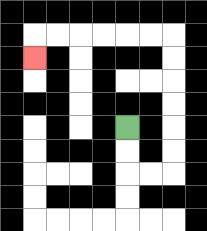{'start': '[5, 5]', 'end': '[1, 2]', 'path_directions': 'D,D,R,R,U,U,U,U,U,U,L,L,L,L,L,L,D', 'path_coordinates': '[[5, 5], [5, 6], [5, 7], [6, 7], [7, 7], [7, 6], [7, 5], [7, 4], [7, 3], [7, 2], [7, 1], [6, 1], [5, 1], [4, 1], [3, 1], [2, 1], [1, 1], [1, 2]]'}